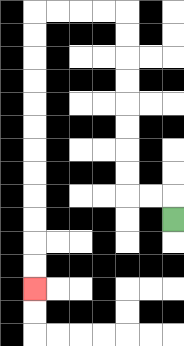{'start': '[7, 9]', 'end': '[1, 12]', 'path_directions': 'U,L,L,U,U,U,U,U,U,U,U,L,L,L,L,D,D,D,D,D,D,D,D,D,D,D,D', 'path_coordinates': '[[7, 9], [7, 8], [6, 8], [5, 8], [5, 7], [5, 6], [5, 5], [5, 4], [5, 3], [5, 2], [5, 1], [5, 0], [4, 0], [3, 0], [2, 0], [1, 0], [1, 1], [1, 2], [1, 3], [1, 4], [1, 5], [1, 6], [1, 7], [1, 8], [1, 9], [1, 10], [1, 11], [1, 12]]'}